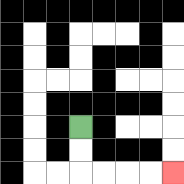{'start': '[3, 5]', 'end': '[7, 7]', 'path_directions': 'D,D,R,R,R,R', 'path_coordinates': '[[3, 5], [3, 6], [3, 7], [4, 7], [5, 7], [6, 7], [7, 7]]'}